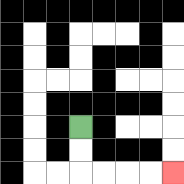{'start': '[3, 5]', 'end': '[7, 7]', 'path_directions': 'D,D,R,R,R,R', 'path_coordinates': '[[3, 5], [3, 6], [3, 7], [4, 7], [5, 7], [6, 7], [7, 7]]'}